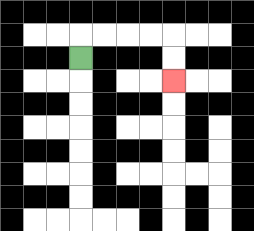{'start': '[3, 2]', 'end': '[7, 3]', 'path_directions': 'U,R,R,R,R,D,D', 'path_coordinates': '[[3, 2], [3, 1], [4, 1], [5, 1], [6, 1], [7, 1], [7, 2], [7, 3]]'}